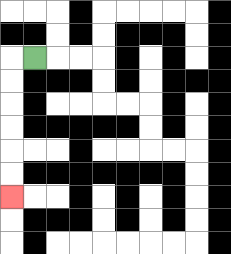{'start': '[1, 2]', 'end': '[0, 8]', 'path_directions': 'L,D,D,D,D,D,D', 'path_coordinates': '[[1, 2], [0, 2], [0, 3], [0, 4], [0, 5], [0, 6], [0, 7], [0, 8]]'}